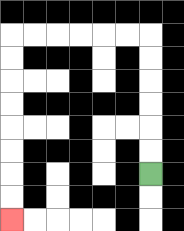{'start': '[6, 7]', 'end': '[0, 9]', 'path_directions': 'U,U,U,U,U,U,L,L,L,L,L,L,D,D,D,D,D,D,D,D', 'path_coordinates': '[[6, 7], [6, 6], [6, 5], [6, 4], [6, 3], [6, 2], [6, 1], [5, 1], [4, 1], [3, 1], [2, 1], [1, 1], [0, 1], [0, 2], [0, 3], [0, 4], [0, 5], [0, 6], [0, 7], [0, 8], [0, 9]]'}